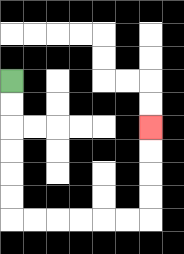{'start': '[0, 3]', 'end': '[6, 5]', 'path_directions': 'D,D,D,D,D,D,R,R,R,R,R,R,U,U,U,U', 'path_coordinates': '[[0, 3], [0, 4], [0, 5], [0, 6], [0, 7], [0, 8], [0, 9], [1, 9], [2, 9], [3, 9], [4, 9], [5, 9], [6, 9], [6, 8], [6, 7], [6, 6], [6, 5]]'}